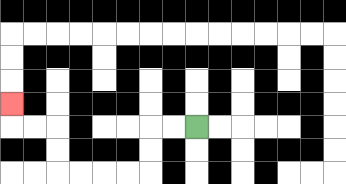{'start': '[8, 5]', 'end': '[0, 4]', 'path_directions': 'L,L,D,D,L,L,L,L,U,U,L,L,U', 'path_coordinates': '[[8, 5], [7, 5], [6, 5], [6, 6], [6, 7], [5, 7], [4, 7], [3, 7], [2, 7], [2, 6], [2, 5], [1, 5], [0, 5], [0, 4]]'}